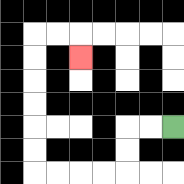{'start': '[7, 5]', 'end': '[3, 2]', 'path_directions': 'L,L,D,D,L,L,L,L,U,U,U,U,U,U,R,R,D', 'path_coordinates': '[[7, 5], [6, 5], [5, 5], [5, 6], [5, 7], [4, 7], [3, 7], [2, 7], [1, 7], [1, 6], [1, 5], [1, 4], [1, 3], [1, 2], [1, 1], [2, 1], [3, 1], [3, 2]]'}